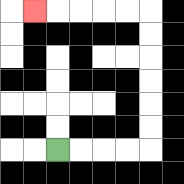{'start': '[2, 6]', 'end': '[1, 0]', 'path_directions': 'R,R,R,R,U,U,U,U,U,U,L,L,L,L,L', 'path_coordinates': '[[2, 6], [3, 6], [4, 6], [5, 6], [6, 6], [6, 5], [6, 4], [6, 3], [6, 2], [6, 1], [6, 0], [5, 0], [4, 0], [3, 0], [2, 0], [1, 0]]'}